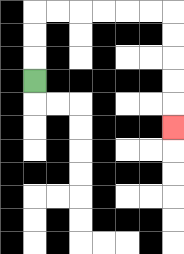{'start': '[1, 3]', 'end': '[7, 5]', 'path_directions': 'U,U,U,R,R,R,R,R,R,D,D,D,D,D', 'path_coordinates': '[[1, 3], [1, 2], [1, 1], [1, 0], [2, 0], [3, 0], [4, 0], [5, 0], [6, 0], [7, 0], [7, 1], [7, 2], [7, 3], [7, 4], [7, 5]]'}